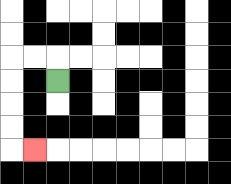{'start': '[2, 3]', 'end': '[1, 6]', 'path_directions': 'U,L,L,D,D,D,D,R', 'path_coordinates': '[[2, 3], [2, 2], [1, 2], [0, 2], [0, 3], [0, 4], [0, 5], [0, 6], [1, 6]]'}